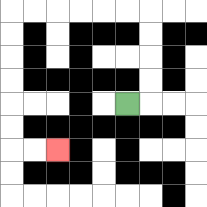{'start': '[5, 4]', 'end': '[2, 6]', 'path_directions': 'R,U,U,U,U,L,L,L,L,L,L,D,D,D,D,D,D,R,R', 'path_coordinates': '[[5, 4], [6, 4], [6, 3], [6, 2], [6, 1], [6, 0], [5, 0], [4, 0], [3, 0], [2, 0], [1, 0], [0, 0], [0, 1], [0, 2], [0, 3], [0, 4], [0, 5], [0, 6], [1, 6], [2, 6]]'}